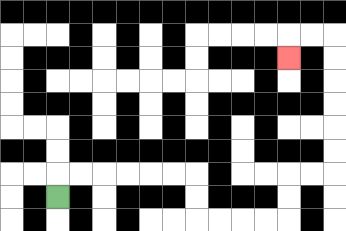{'start': '[2, 8]', 'end': '[12, 2]', 'path_directions': 'U,R,R,R,R,R,R,D,D,R,R,R,R,U,U,R,R,U,U,U,U,U,U,L,L,D', 'path_coordinates': '[[2, 8], [2, 7], [3, 7], [4, 7], [5, 7], [6, 7], [7, 7], [8, 7], [8, 8], [8, 9], [9, 9], [10, 9], [11, 9], [12, 9], [12, 8], [12, 7], [13, 7], [14, 7], [14, 6], [14, 5], [14, 4], [14, 3], [14, 2], [14, 1], [13, 1], [12, 1], [12, 2]]'}